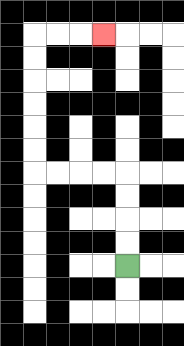{'start': '[5, 11]', 'end': '[4, 1]', 'path_directions': 'U,U,U,U,L,L,L,L,U,U,U,U,U,U,R,R,R', 'path_coordinates': '[[5, 11], [5, 10], [5, 9], [5, 8], [5, 7], [4, 7], [3, 7], [2, 7], [1, 7], [1, 6], [1, 5], [1, 4], [1, 3], [1, 2], [1, 1], [2, 1], [3, 1], [4, 1]]'}